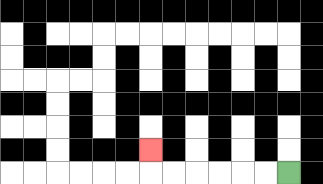{'start': '[12, 7]', 'end': '[6, 6]', 'path_directions': 'L,L,L,L,L,L,U', 'path_coordinates': '[[12, 7], [11, 7], [10, 7], [9, 7], [8, 7], [7, 7], [6, 7], [6, 6]]'}